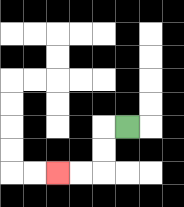{'start': '[5, 5]', 'end': '[2, 7]', 'path_directions': 'L,D,D,L,L', 'path_coordinates': '[[5, 5], [4, 5], [4, 6], [4, 7], [3, 7], [2, 7]]'}